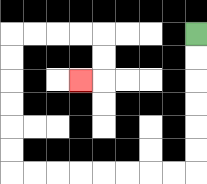{'start': '[8, 1]', 'end': '[3, 3]', 'path_directions': 'D,D,D,D,D,D,L,L,L,L,L,L,L,L,U,U,U,U,U,U,R,R,R,R,D,D,L', 'path_coordinates': '[[8, 1], [8, 2], [8, 3], [8, 4], [8, 5], [8, 6], [8, 7], [7, 7], [6, 7], [5, 7], [4, 7], [3, 7], [2, 7], [1, 7], [0, 7], [0, 6], [0, 5], [0, 4], [0, 3], [0, 2], [0, 1], [1, 1], [2, 1], [3, 1], [4, 1], [4, 2], [4, 3], [3, 3]]'}